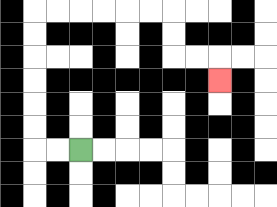{'start': '[3, 6]', 'end': '[9, 3]', 'path_directions': 'L,L,U,U,U,U,U,U,R,R,R,R,R,R,D,D,R,R,D', 'path_coordinates': '[[3, 6], [2, 6], [1, 6], [1, 5], [1, 4], [1, 3], [1, 2], [1, 1], [1, 0], [2, 0], [3, 0], [4, 0], [5, 0], [6, 0], [7, 0], [7, 1], [7, 2], [8, 2], [9, 2], [9, 3]]'}